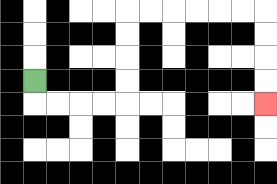{'start': '[1, 3]', 'end': '[11, 4]', 'path_directions': 'D,R,R,R,R,U,U,U,U,R,R,R,R,R,R,D,D,D,D', 'path_coordinates': '[[1, 3], [1, 4], [2, 4], [3, 4], [4, 4], [5, 4], [5, 3], [5, 2], [5, 1], [5, 0], [6, 0], [7, 0], [8, 0], [9, 0], [10, 0], [11, 0], [11, 1], [11, 2], [11, 3], [11, 4]]'}